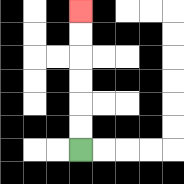{'start': '[3, 6]', 'end': '[3, 0]', 'path_directions': 'U,U,U,U,U,U', 'path_coordinates': '[[3, 6], [3, 5], [3, 4], [3, 3], [3, 2], [3, 1], [3, 0]]'}